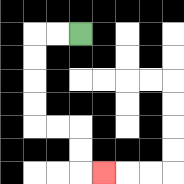{'start': '[3, 1]', 'end': '[4, 7]', 'path_directions': 'L,L,D,D,D,D,R,R,D,D,R', 'path_coordinates': '[[3, 1], [2, 1], [1, 1], [1, 2], [1, 3], [1, 4], [1, 5], [2, 5], [3, 5], [3, 6], [3, 7], [4, 7]]'}